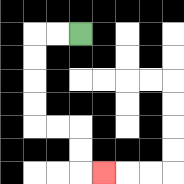{'start': '[3, 1]', 'end': '[4, 7]', 'path_directions': 'L,L,D,D,D,D,R,R,D,D,R', 'path_coordinates': '[[3, 1], [2, 1], [1, 1], [1, 2], [1, 3], [1, 4], [1, 5], [2, 5], [3, 5], [3, 6], [3, 7], [4, 7]]'}